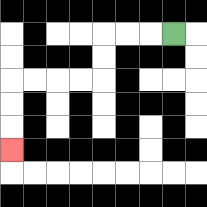{'start': '[7, 1]', 'end': '[0, 6]', 'path_directions': 'L,L,L,D,D,L,L,L,L,D,D,D', 'path_coordinates': '[[7, 1], [6, 1], [5, 1], [4, 1], [4, 2], [4, 3], [3, 3], [2, 3], [1, 3], [0, 3], [0, 4], [0, 5], [0, 6]]'}